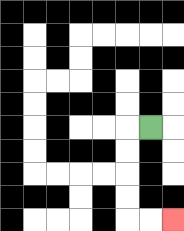{'start': '[6, 5]', 'end': '[7, 9]', 'path_directions': 'L,D,D,D,D,R,R', 'path_coordinates': '[[6, 5], [5, 5], [5, 6], [5, 7], [5, 8], [5, 9], [6, 9], [7, 9]]'}